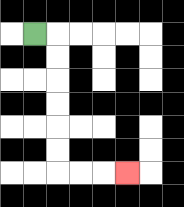{'start': '[1, 1]', 'end': '[5, 7]', 'path_directions': 'R,D,D,D,D,D,D,R,R,R', 'path_coordinates': '[[1, 1], [2, 1], [2, 2], [2, 3], [2, 4], [2, 5], [2, 6], [2, 7], [3, 7], [4, 7], [5, 7]]'}